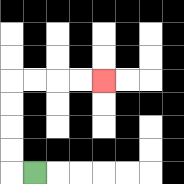{'start': '[1, 7]', 'end': '[4, 3]', 'path_directions': 'L,U,U,U,U,R,R,R,R', 'path_coordinates': '[[1, 7], [0, 7], [0, 6], [0, 5], [0, 4], [0, 3], [1, 3], [2, 3], [3, 3], [4, 3]]'}